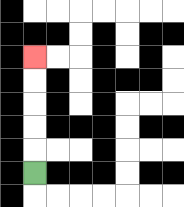{'start': '[1, 7]', 'end': '[1, 2]', 'path_directions': 'U,U,U,U,U', 'path_coordinates': '[[1, 7], [1, 6], [1, 5], [1, 4], [1, 3], [1, 2]]'}